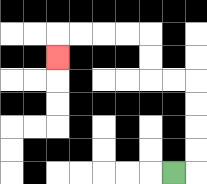{'start': '[7, 7]', 'end': '[2, 2]', 'path_directions': 'R,U,U,U,U,L,L,U,U,L,L,L,L,D', 'path_coordinates': '[[7, 7], [8, 7], [8, 6], [8, 5], [8, 4], [8, 3], [7, 3], [6, 3], [6, 2], [6, 1], [5, 1], [4, 1], [3, 1], [2, 1], [2, 2]]'}